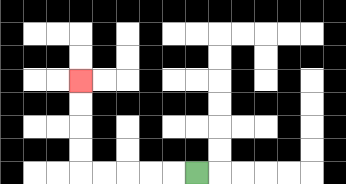{'start': '[8, 7]', 'end': '[3, 3]', 'path_directions': 'L,L,L,L,L,U,U,U,U', 'path_coordinates': '[[8, 7], [7, 7], [6, 7], [5, 7], [4, 7], [3, 7], [3, 6], [3, 5], [3, 4], [3, 3]]'}